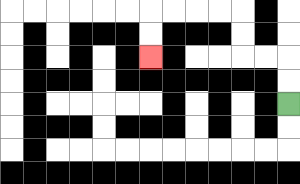{'start': '[12, 4]', 'end': '[6, 2]', 'path_directions': 'U,U,L,L,U,U,L,L,L,L,D,D', 'path_coordinates': '[[12, 4], [12, 3], [12, 2], [11, 2], [10, 2], [10, 1], [10, 0], [9, 0], [8, 0], [7, 0], [6, 0], [6, 1], [6, 2]]'}